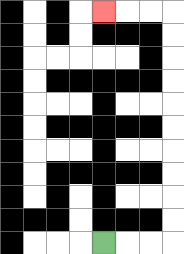{'start': '[4, 10]', 'end': '[4, 0]', 'path_directions': 'R,R,R,U,U,U,U,U,U,U,U,U,U,L,L,L', 'path_coordinates': '[[4, 10], [5, 10], [6, 10], [7, 10], [7, 9], [7, 8], [7, 7], [7, 6], [7, 5], [7, 4], [7, 3], [7, 2], [7, 1], [7, 0], [6, 0], [5, 0], [4, 0]]'}